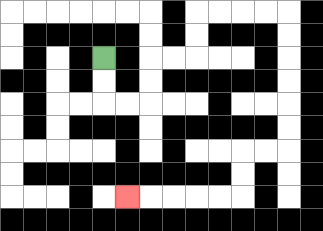{'start': '[4, 2]', 'end': '[5, 8]', 'path_directions': 'D,D,R,R,U,U,R,R,U,U,R,R,R,R,D,D,D,D,D,D,L,L,D,D,L,L,L,L,L', 'path_coordinates': '[[4, 2], [4, 3], [4, 4], [5, 4], [6, 4], [6, 3], [6, 2], [7, 2], [8, 2], [8, 1], [8, 0], [9, 0], [10, 0], [11, 0], [12, 0], [12, 1], [12, 2], [12, 3], [12, 4], [12, 5], [12, 6], [11, 6], [10, 6], [10, 7], [10, 8], [9, 8], [8, 8], [7, 8], [6, 8], [5, 8]]'}